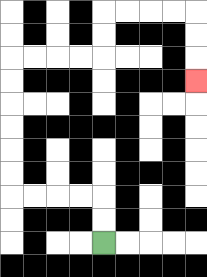{'start': '[4, 10]', 'end': '[8, 3]', 'path_directions': 'U,U,L,L,L,L,U,U,U,U,U,U,R,R,R,R,U,U,R,R,R,R,D,D,D', 'path_coordinates': '[[4, 10], [4, 9], [4, 8], [3, 8], [2, 8], [1, 8], [0, 8], [0, 7], [0, 6], [0, 5], [0, 4], [0, 3], [0, 2], [1, 2], [2, 2], [3, 2], [4, 2], [4, 1], [4, 0], [5, 0], [6, 0], [7, 0], [8, 0], [8, 1], [8, 2], [8, 3]]'}